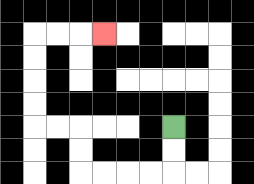{'start': '[7, 5]', 'end': '[4, 1]', 'path_directions': 'D,D,L,L,L,L,U,U,L,L,U,U,U,U,R,R,R', 'path_coordinates': '[[7, 5], [7, 6], [7, 7], [6, 7], [5, 7], [4, 7], [3, 7], [3, 6], [3, 5], [2, 5], [1, 5], [1, 4], [1, 3], [1, 2], [1, 1], [2, 1], [3, 1], [4, 1]]'}